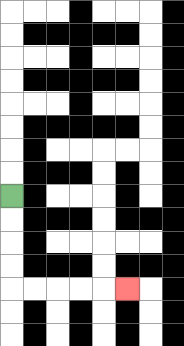{'start': '[0, 8]', 'end': '[5, 12]', 'path_directions': 'D,D,D,D,R,R,R,R,R', 'path_coordinates': '[[0, 8], [0, 9], [0, 10], [0, 11], [0, 12], [1, 12], [2, 12], [3, 12], [4, 12], [5, 12]]'}